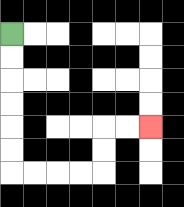{'start': '[0, 1]', 'end': '[6, 5]', 'path_directions': 'D,D,D,D,D,D,R,R,R,R,U,U,R,R', 'path_coordinates': '[[0, 1], [0, 2], [0, 3], [0, 4], [0, 5], [0, 6], [0, 7], [1, 7], [2, 7], [3, 7], [4, 7], [4, 6], [4, 5], [5, 5], [6, 5]]'}